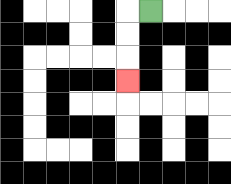{'start': '[6, 0]', 'end': '[5, 3]', 'path_directions': 'L,D,D,D', 'path_coordinates': '[[6, 0], [5, 0], [5, 1], [5, 2], [5, 3]]'}